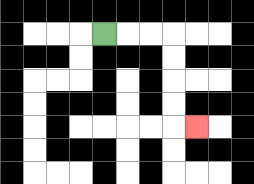{'start': '[4, 1]', 'end': '[8, 5]', 'path_directions': 'R,R,R,D,D,D,D,R', 'path_coordinates': '[[4, 1], [5, 1], [6, 1], [7, 1], [7, 2], [7, 3], [7, 4], [7, 5], [8, 5]]'}